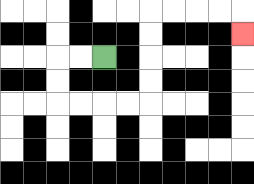{'start': '[4, 2]', 'end': '[10, 1]', 'path_directions': 'L,L,D,D,R,R,R,R,U,U,U,U,R,R,R,R,D', 'path_coordinates': '[[4, 2], [3, 2], [2, 2], [2, 3], [2, 4], [3, 4], [4, 4], [5, 4], [6, 4], [6, 3], [6, 2], [6, 1], [6, 0], [7, 0], [8, 0], [9, 0], [10, 0], [10, 1]]'}